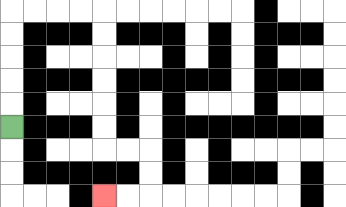{'start': '[0, 5]', 'end': '[4, 8]', 'path_directions': 'U,U,U,U,U,R,R,R,R,D,D,D,D,D,D,R,R,D,D,L,L', 'path_coordinates': '[[0, 5], [0, 4], [0, 3], [0, 2], [0, 1], [0, 0], [1, 0], [2, 0], [3, 0], [4, 0], [4, 1], [4, 2], [4, 3], [4, 4], [4, 5], [4, 6], [5, 6], [6, 6], [6, 7], [6, 8], [5, 8], [4, 8]]'}